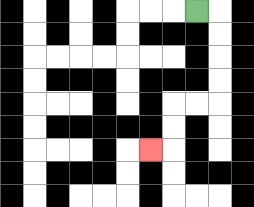{'start': '[8, 0]', 'end': '[6, 6]', 'path_directions': 'R,D,D,D,D,L,L,D,D,L', 'path_coordinates': '[[8, 0], [9, 0], [9, 1], [9, 2], [9, 3], [9, 4], [8, 4], [7, 4], [7, 5], [7, 6], [6, 6]]'}